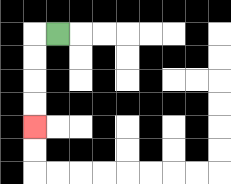{'start': '[2, 1]', 'end': '[1, 5]', 'path_directions': 'L,D,D,D,D', 'path_coordinates': '[[2, 1], [1, 1], [1, 2], [1, 3], [1, 4], [1, 5]]'}